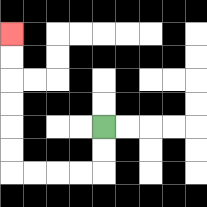{'start': '[4, 5]', 'end': '[0, 1]', 'path_directions': 'D,D,L,L,L,L,U,U,U,U,U,U', 'path_coordinates': '[[4, 5], [4, 6], [4, 7], [3, 7], [2, 7], [1, 7], [0, 7], [0, 6], [0, 5], [0, 4], [0, 3], [0, 2], [0, 1]]'}